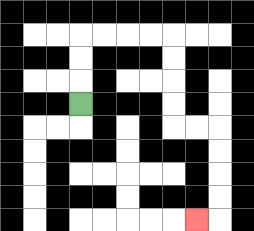{'start': '[3, 4]', 'end': '[8, 9]', 'path_directions': 'U,U,U,R,R,R,R,D,D,D,D,R,R,D,D,D,D,L', 'path_coordinates': '[[3, 4], [3, 3], [3, 2], [3, 1], [4, 1], [5, 1], [6, 1], [7, 1], [7, 2], [7, 3], [7, 4], [7, 5], [8, 5], [9, 5], [9, 6], [9, 7], [9, 8], [9, 9], [8, 9]]'}